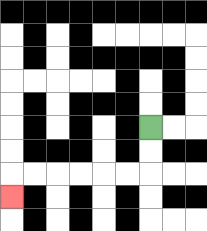{'start': '[6, 5]', 'end': '[0, 8]', 'path_directions': 'D,D,L,L,L,L,L,L,D', 'path_coordinates': '[[6, 5], [6, 6], [6, 7], [5, 7], [4, 7], [3, 7], [2, 7], [1, 7], [0, 7], [0, 8]]'}